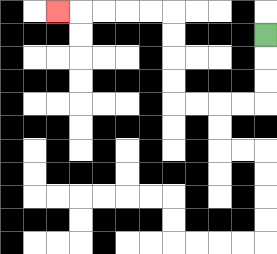{'start': '[11, 1]', 'end': '[2, 0]', 'path_directions': 'D,D,D,L,L,L,L,U,U,U,U,L,L,L,L,L', 'path_coordinates': '[[11, 1], [11, 2], [11, 3], [11, 4], [10, 4], [9, 4], [8, 4], [7, 4], [7, 3], [7, 2], [7, 1], [7, 0], [6, 0], [5, 0], [4, 0], [3, 0], [2, 0]]'}